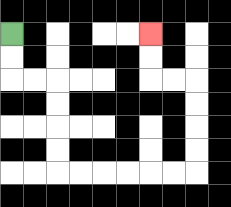{'start': '[0, 1]', 'end': '[6, 1]', 'path_directions': 'D,D,R,R,D,D,D,D,R,R,R,R,R,R,U,U,U,U,L,L,U,U', 'path_coordinates': '[[0, 1], [0, 2], [0, 3], [1, 3], [2, 3], [2, 4], [2, 5], [2, 6], [2, 7], [3, 7], [4, 7], [5, 7], [6, 7], [7, 7], [8, 7], [8, 6], [8, 5], [8, 4], [8, 3], [7, 3], [6, 3], [6, 2], [6, 1]]'}